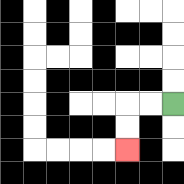{'start': '[7, 4]', 'end': '[5, 6]', 'path_directions': 'L,L,D,D', 'path_coordinates': '[[7, 4], [6, 4], [5, 4], [5, 5], [5, 6]]'}